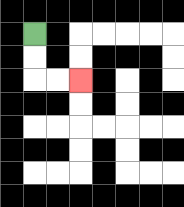{'start': '[1, 1]', 'end': '[3, 3]', 'path_directions': 'D,D,R,R', 'path_coordinates': '[[1, 1], [1, 2], [1, 3], [2, 3], [3, 3]]'}